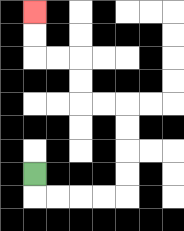{'start': '[1, 7]', 'end': '[1, 0]', 'path_directions': 'D,R,R,R,R,U,U,U,U,L,L,U,U,L,L,U,U', 'path_coordinates': '[[1, 7], [1, 8], [2, 8], [3, 8], [4, 8], [5, 8], [5, 7], [5, 6], [5, 5], [5, 4], [4, 4], [3, 4], [3, 3], [3, 2], [2, 2], [1, 2], [1, 1], [1, 0]]'}